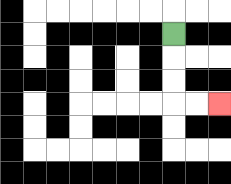{'start': '[7, 1]', 'end': '[9, 4]', 'path_directions': 'D,D,D,R,R', 'path_coordinates': '[[7, 1], [7, 2], [7, 3], [7, 4], [8, 4], [9, 4]]'}